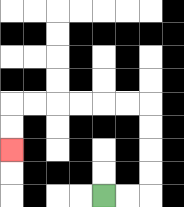{'start': '[4, 8]', 'end': '[0, 6]', 'path_directions': 'R,R,U,U,U,U,L,L,L,L,L,L,D,D', 'path_coordinates': '[[4, 8], [5, 8], [6, 8], [6, 7], [6, 6], [6, 5], [6, 4], [5, 4], [4, 4], [3, 4], [2, 4], [1, 4], [0, 4], [0, 5], [0, 6]]'}